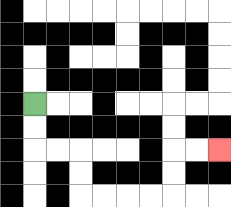{'start': '[1, 4]', 'end': '[9, 6]', 'path_directions': 'D,D,R,R,D,D,R,R,R,R,U,U,R,R', 'path_coordinates': '[[1, 4], [1, 5], [1, 6], [2, 6], [3, 6], [3, 7], [3, 8], [4, 8], [5, 8], [6, 8], [7, 8], [7, 7], [7, 6], [8, 6], [9, 6]]'}